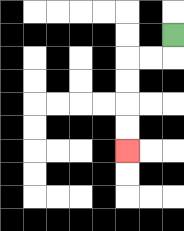{'start': '[7, 1]', 'end': '[5, 6]', 'path_directions': 'D,L,L,D,D,D,D', 'path_coordinates': '[[7, 1], [7, 2], [6, 2], [5, 2], [5, 3], [5, 4], [5, 5], [5, 6]]'}